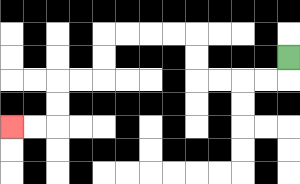{'start': '[12, 2]', 'end': '[0, 5]', 'path_directions': 'D,L,L,L,L,U,U,L,L,L,L,D,D,L,L,D,D,L,L', 'path_coordinates': '[[12, 2], [12, 3], [11, 3], [10, 3], [9, 3], [8, 3], [8, 2], [8, 1], [7, 1], [6, 1], [5, 1], [4, 1], [4, 2], [4, 3], [3, 3], [2, 3], [2, 4], [2, 5], [1, 5], [0, 5]]'}